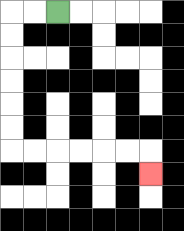{'start': '[2, 0]', 'end': '[6, 7]', 'path_directions': 'L,L,D,D,D,D,D,D,R,R,R,R,R,R,D', 'path_coordinates': '[[2, 0], [1, 0], [0, 0], [0, 1], [0, 2], [0, 3], [0, 4], [0, 5], [0, 6], [1, 6], [2, 6], [3, 6], [4, 6], [5, 6], [6, 6], [6, 7]]'}